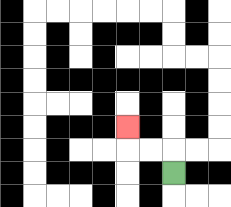{'start': '[7, 7]', 'end': '[5, 5]', 'path_directions': 'U,L,L,U', 'path_coordinates': '[[7, 7], [7, 6], [6, 6], [5, 6], [5, 5]]'}